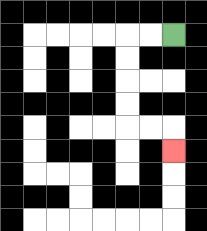{'start': '[7, 1]', 'end': '[7, 6]', 'path_directions': 'L,L,D,D,D,D,R,R,D', 'path_coordinates': '[[7, 1], [6, 1], [5, 1], [5, 2], [5, 3], [5, 4], [5, 5], [6, 5], [7, 5], [7, 6]]'}